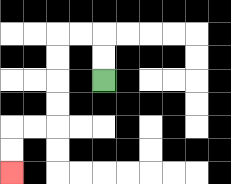{'start': '[4, 3]', 'end': '[0, 7]', 'path_directions': 'U,U,L,L,D,D,D,D,L,L,D,D', 'path_coordinates': '[[4, 3], [4, 2], [4, 1], [3, 1], [2, 1], [2, 2], [2, 3], [2, 4], [2, 5], [1, 5], [0, 5], [0, 6], [0, 7]]'}